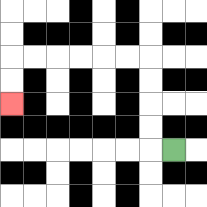{'start': '[7, 6]', 'end': '[0, 4]', 'path_directions': 'L,U,U,U,U,L,L,L,L,L,L,D,D', 'path_coordinates': '[[7, 6], [6, 6], [6, 5], [6, 4], [6, 3], [6, 2], [5, 2], [4, 2], [3, 2], [2, 2], [1, 2], [0, 2], [0, 3], [0, 4]]'}